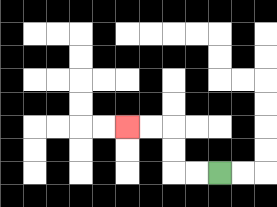{'start': '[9, 7]', 'end': '[5, 5]', 'path_directions': 'L,L,U,U,L,L', 'path_coordinates': '[[9, 7], [8, 7], [7, 7], [7, 6], [7, 5], [6, 5], [5, 5]]'}